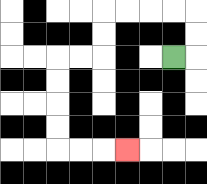{'start': '[7, 2]', 'end': '[5, 6]', 'path_directions': 'R,U,U,L,L,L,L,D,D,L,L,D,D,D,D,R,R,R', 'path_coordinates': '[[7, 2], [8, 2], [8, 1], [8, 0], [7, 0], [6, 0], [5, 0], [4, 0], [4, 1], [4, 2], [3, 2], [2, 2], [2, 3], [2, 4], [2, 5], [2, 6], [3, 6], [4, 6], [5, 6]]'}